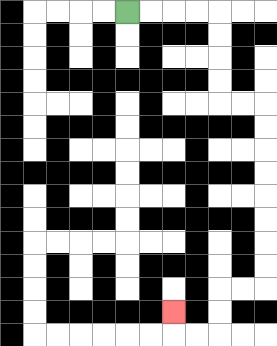{'start': '[5, 0]', 'end': '[7, 13]', 'path_directions': 'R,R,R,R,D,D,D,D,R,R,D,D,D,D,D,D,D,D,L,L,D,D,L,L,U', 'path_coordinates': '[[5, 0], [6, 0], [7, 0], [8, 0], [9, 0], [9, 1], [9, 2], [9, 3], [9, 4], [10, 4], [11, 4], [11, 5], [11, 6], [11, 7], [11, 8], [11, 9], [11, 10], [11, 11], [11, 12], [10, 12], [9, 12], [9, 13], [9, 14], [8, 14], [7, 14], [7, 13]]'}